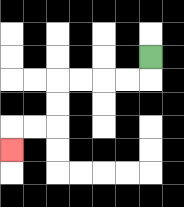{'start': '[6, 2]', 'end': '[0, 6]', 'path_directions': 'D,L,L,L,L,D,D,L,L,D', 'path_coordinates': '[[6, 2], [6, 3], [5, 3], [4, 3], [3, 3], [2, 3], [2, 4], [2, 5], [1, 5], [0, 5], [0, 6]]'}